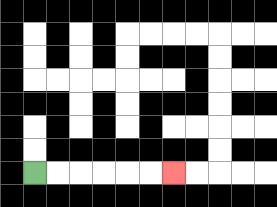{'start': '[1, 7]', 'end': '[7, 7]', 'path_directions': 'R,R,R,R,R,R', 'path_coordinates': '[[1, 7], [2, 7], [3, 7], [4, 7], [5, 7], [6, 7], [7, 7]]'}